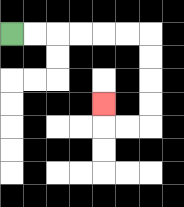{'start': '[0, 1]', 'end': '[4, 4]', 'path_directions': 'R,R,R,R,R,R,D,D,D,D,L,L,U', 'path_coordinates': '[[0, 1], [1, 1], [2, 1], [3, 1], [4, 1], [5, 1], [6, 1], [6, 2], [6, 3], [6, 4], [6, 5], [5, 5], [4, 5], [4, 4]]'}